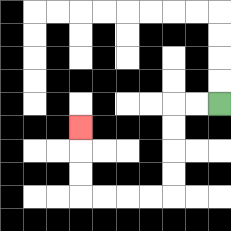{'start': '[9, 4]', 'end': '[3, 5]', 'path_directions': 'L,L,D,D,D,D,L,L,L,L,U,U,U', 'path_coordinates': '[[9, 4], [8, 4], [7, 4], [7, 5], [7, 6], [7, 7], [7, 8], [6, 8], [5, 8], [4, 8], [3, 8], [3, 7], [3, 6], [3, 5]]'}